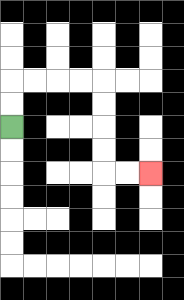{'start': '[0, 5]', 'end': '[6, 7]', 'path_directions': 'U,U,R,R,R,R,D,D,D,D,R,R', 'path_coordinates': '[[0, 5], [0, 4], [0, 3], [1, 3], [2, 3], [3, 3], [4, 3], [4, 4], [4, 5], [4, 6], [4, 7], [5, 7], [6, 7]]'}